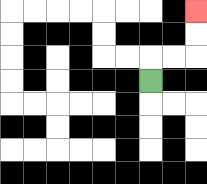{'start': '[6, 3]', 'end': '[8, 0]', 'path_directions': 'U,R,R,U,U', 'path_coordinates': '[[6, 3], [6, 2], [7, 2], [8, 2], [8, 1], [8, 0]]'}